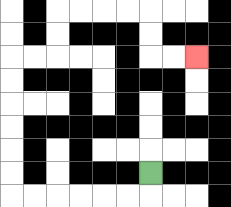{'start': '[6, 7]', 'end': '[8, 2]', 'path_directions': 'D,L,L,L,L,L,L,U,U,U,U,U,U,R,R,U,U,R,R,R,R,D,D,R,R', 'path_coordinates': '[[6, 7], [6, 8], [5, 8], [4, 8], [3, 8], [2, 8], [1, 8], [0, 8], [0, 7], [0, 6], [0, 5], [0, 4], [0, 3], [0, 2], [1, 2], [2, 2], [2, 1], [2, 0], [3, 0], [4, 0], [5, 0], [6, 0], [6, 1], [6, 2], [7, 2], [8, 2]]'}